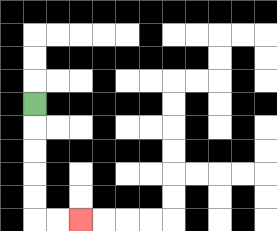{'start': '[1, 4]', 'end': '[3, 9]', 'path_directions': 'D,D,D,D,D,R,R', 'path_coordinates': '[[1, 4], [1, 5], [1, 6], [1, 7], [1, 8], [1, 9], [2, 9], [3, 9]]'}